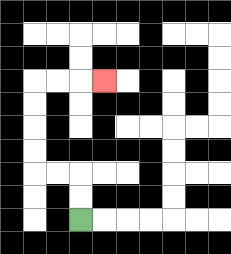{'start': '[3, 9]', 'end': '[4, 3]', 'path_directions': 'U,U,L,L,U,U,U,U,R,R,R', 'path_coordinates': '[[3, 9], [3, 8], [3, 7], [2, 7], [1, 7], [1, 6], [1, 5], [1, 4], [1, 3], [2, 3], [3, 3], [4, 3]]'}